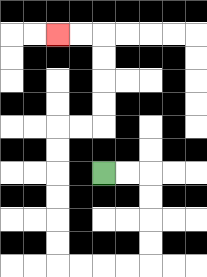{'start': '[4, 7]', 'end': '[2, 1]', 'path_directions': 'R,R,D,D,D,D,L,L,L,L,U,U,U,U,U,U,R,R,U,U,U,U,L,L', 'path_coordinates': '[[4, 7], [5, 7], [6, 7], [6, 8], [6, 9], [6, 10], [6, 11], [5, 11], [4, 11], [3, 11], [2, 11], [2, 10], [2, 9], [2, 8], [2, 7], [2, 6], [2, 5], [3, 5], [4, 5], [4, 4], [4, 3], [4, 2], [4, 1], [3, 1], [2, 1]]'}